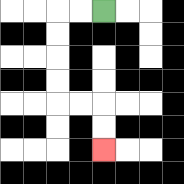{'start': '[4, 0]', 'end': '[4, 6]', 'path_directions': 'L,L,D,D,D,D,R,R,D,D', 'path_coordinates': '[[4, 0], [3, 0], [2, 0], [2, 1], [2, 2], [2, 3], [2, 4], [3, 4], [4, 4], [4, 5], [4, 6]]'}